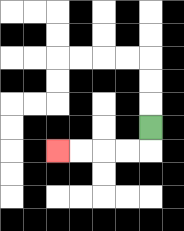{'start': '[6, 5]', 'end': '[2, 6]', 'path_directions': 'D,L,L,L,L', 'path_coordinates': '[[6, 5], [6, 6], [5, 6], [4, 6], [3, 6], [2, 6]]'}